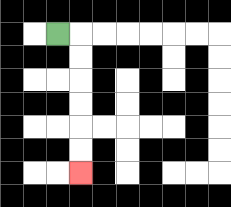{'start': '[2, 1]', 'end': '[3, 7]', 'path_directions': 'R,D,D,D,D,D,D', 'path_coordinates': '[[2, 1], [3, 1], [3, 2], [3, 3], [3, 4], [3, 5], [3, 6], [3, 7]]'}